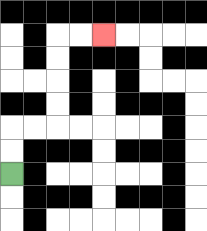{'start': '[0, 7]', 'end': '[4, 1]', 'path_directions': 'U,U,R,R,U,U,U,U,R,R', 'path_coordinates': '[[0, 7], [0, 6], [0, 5], [1, 5], [2, 5], [2, 4], [2, 3], [2, 2], [2, 1], [3, 1], [4, 1]]'}